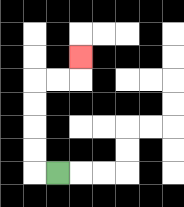{'start': '[2, 7]', 'end': '[3, 2]', 'path_directions': 'L,U,U,U,U,R,R,U', 'path_coordinates': '[[2, 7], [1, 7], [1, 6], [1, 5], [1, 4], [1, 3], [2, 3], [3, 3], [3, 2]]'}